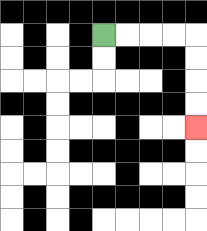{'start': '[4, 1]', 'end': '[8, 5]', 'path_directions': 'R,R,R,R,D,D,D,D', 'path_coordinates': '[[4, 1], [5, 1], [6, 1], [7, 1], [8, 1], [8, 2], [8, 3], [8, 4], [8, 5]]'}